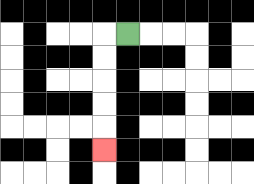{'start': '[5, 1]', 'end': '[4, 6]', 'path_directions': 'L,D,D,D,D,D', 'path_coordinates': '[[5, 1], [4, 1], [4, 2], [4, 3], [4, 4], [4, 5], [4, 6]]'}